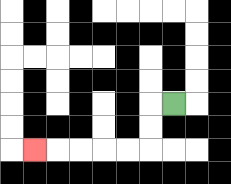{'start': '[7, 4]', 'end': '[1, 6]', 'path_directions': 'L,D,D,L,L,L,L,L', 'path_coordinates': '[[7, 4], [6, 4], [6, 5], [6, 6], [5, 6], [4, 6], [3, 6], [2, 6], [1, 6]]'}